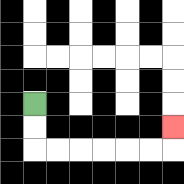{'start': '[1, 4]', 'end': '[7, 5]', 'path_directions': 'D,D,R,R,R,R,R,R,U', 'path_coordinates': '[[1, 4], [1, 5], [1, 6], [2, 6], [3, 6], [4, 6], [5, 6], [6, 6], [7, 6], [7, 5]]'}